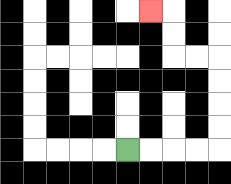{'start': '[5, 6]', 'end': '[6, 0]', 'path_directions': 'R,R,R,R,U,U,U,U,L,L,U,U,L', 'path_coordinates': '[[5, 6], [6, 6], [7, 6], [8, 6], [9, 6], [9, 5], [9, 4], [9, 3], [9, 2], [8, 2], [7, 2], [7, 1], [7, 0], [6, 0]]'}